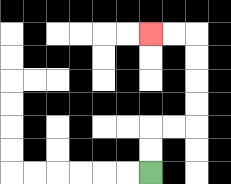{'start': '[6, 7]', 'end': '[6, 1]', 'path_directions': 'U,U,R,R,U,U,U,U,L,L', 'path_coordinates': '[[6, 7], [6, 6], [6, 5], [7, 5], [8, 5], [8, 4], [8, 3], [8, 2], [8, 1], [7, 1], [6, 1]]'}